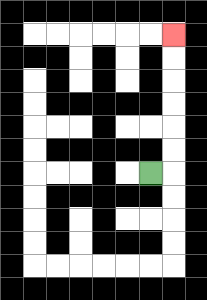{'start': '[6, 7]', 'end': '[7, 1]', 'path_directions': 'R,U,U,U,U,U,U', 'path_coordinates': '[[6, 7], [7, 7], [7, 6], [7, 5], [7, 4], [7, 3], [7, 2], [7, 1]]'}